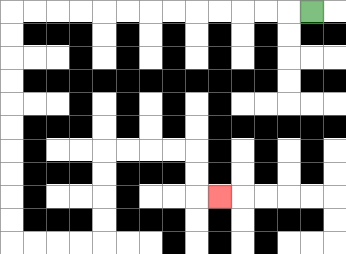{'start': '[13, 0]', 'end': '[9, 8]', 'path_directions': 'L,L,L,L,L,L,L,L,L,L,L,L,L,D,D,D,D,D,D,D,D,D,D,R,R,R,R,U,U,U,U,R,R,R,R,D,D,R', 'path_coordinates': '[[13, 0], [12, 0], [11, 0], [10, 0], [9, 0], [8, 0], [7, 0], [6, 0], [5, 0], [4, 0], [3, 0], [2, 0], [1, 0], [0, 0], [0, 1], [0, 2], [0, 3], [0, 4], [0, 5], [0, 6], [0, 7], [0, 8], [0, 9], [0, 10], [1, 10], [2, 10], [3, 10], [4, 10], [4, 9], [4, 8], [4, 7], [4, 6], [5, 6], [6, 6], [7, 6], [8, 6], [8, 7], [8, 8], [9, 8]]'}